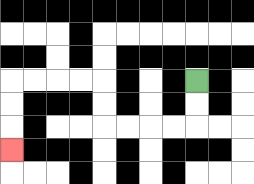{'start': '[8, 3]', 'end': '[0, 6]', 'path_directions': 'D,D,L,L,L,L,U,U,L,L,L,L,D,D,D', 'path_coordinates': '[[8, 3], [8, 4], [8, 5], [7, 5], [6, 5], [5, 5], [4, 5], [4, 4], [4, 3], [3, 3], [2, 3], [1, 3], [0, 3], [0, 4], [0, 5], [0, 6]]'}